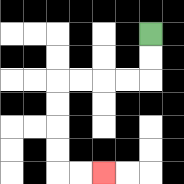{'start': '[6, 1]', 'end': '[4, 7]', 'path_directions': 'D,D,L,L,L,L,D,D,D,D,R,R', 'path_coordinates': '[[6, 1], [6, 2], [6, 3], [5, 3], [4, 3], [3, 3], [2, 3], [2, 4], [2, 5], [2, 6], [2, 7], [3, 7], [4, 7]]'}